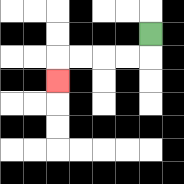{'start': '[6, 1]', 'end': '[2, 3]', 'path_directions': 'D,L,L,L,L,D', 'path_coordinates': '[[6, 1], [6, 2], [5, 2], [4, 2], [3, 2], [2, 2], [2, 3]]'}